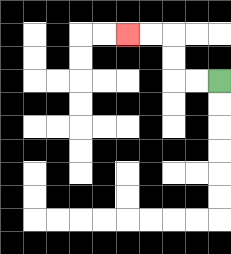{'start': '[9, 3]', 'end': '[5, 1]', 'path_directions': 'L,L,U,U,L,L', 'path_coordinates': '[[9, 3], [8, 3], [7, 3], [7, 2], [7, 1], [6, 1], [5, 1]]'}